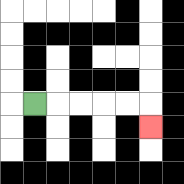{'start': '[1, 4]', 'end': '[6, 5]', 'path_directions': 'R,R,R,R,R,D', 'path_coordinates': '[[1, 4], [2, 4], [3, 4], [4, 4], [5, 4], [6, 4], [6, 5]]'}